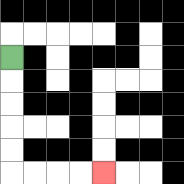{'start': '[0, 2]', 'end': '[4, 7]', 'path_directions': 'D,D,D,D,D,R,R,R,R', 'path_coordinates': '[[0, 2], [0, 3], [0, 4], [0, 5], [0, 6], [0, 7], [1, 7], [2, 7], [3, 7], [4, 7]]'}